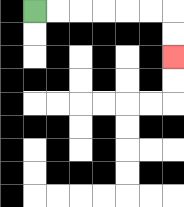{'start': '[1, 0]', 'end': '[7, 2]', 'path_directions': 'R,R,R,R,R,R,D,D', 'path_coordinates': '[[1, 0], [2, 0], [3, 0], [4, 0], [5, 0], [6, 0], [7, 0], [7, 1], [7, 2]]'}